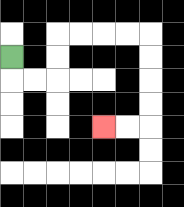{'start': '[0, 2]', 'end': '[4, 5]', 'path_directions': 'D,R,R,U,U,R,R,R,R,D,D,D,D,L,L', 'path_coordinates': '[[0, 2], [0, 3], [1, 3], [2, 3], [2, 2], [2, 1], [3, 1], [4, 1], [5, 1], [6, 1], [6, 2], [6, 3], [6, 4], [6, 5], [5, 5], [4, 5]]'}